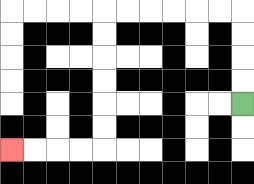{'start': '[10, 4]', 'end': '[0, 6]', 'path_directions': 'U,U,U,U,L,L,L,L,L,L,D,D,D,D,D,D,L,L,L,L', 'path_coordinates': '[[10, 4], [10, 3], [10, 2], [10, 1], [10, 0], [9, 0], [8, 0], [7, 0], [6, 0], [5, 0], [4, 0], [4, 1], [4, 2], [4, 3], [4, 4], [4, 5], [4, 6], [3, 6], [2, 6], [1, 6], [0, 6]]'}